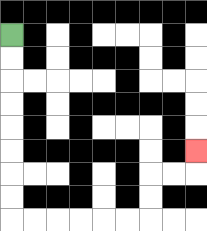{'start': '[0, 1]', 'end': '[8, 6]', 'path_directions': 'D,D,D,D,D,D,D,D,R,R,R,R,R,R,U,U,R,R,U', 'path_coordinates': '[[0, 1], [0, 2], [0, 3], [0, 4], [0, 5], [0, 6], [0, 7], [0, 8], [0, 9], [1, 9], [2, 9], [3, 9], [4, 9], [5, 9], [6, 9], [6, 8], [6, 7], [7, 7], [8, 7], [8, 6]]'}